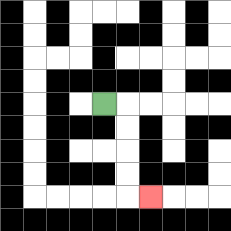{'start': '[4, 4]', 'end': '[6, 8]', 'path_directions': 'R,D,D,D,D,R', 'path_coordinates': '[[4, 4], [5, 4], [5, 5], [5, 6], [5, 7], [5, 8], [6, 8]]'}